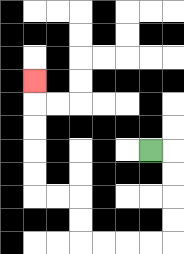{'start': '[6, 6]', 'end': '[1, 3]', 'path_directions': 'R,D,D,D,D,L,L,L,L,U,U,L,L,U,U,U,U,U', 'path_coordinates': '[[6, 6], [7, 6], [7, 7], [7, 8], [7, 9], [7, 10], [6, 10], [5, 10], [4, 10], [3, 10], [3, 9], [3, 8], [2, 8], [1, 8], [1, 7], [1, 6], [1, 5], [1, 4], [1, 3]]'}